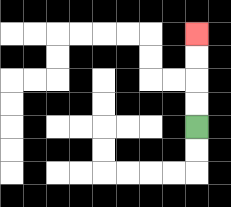{'start': '[8, 5]', 'end': '[8, 1]', 'path_directions': 'U,U,U,U', 'path_coordinates': '[[8, 5], [8, 4], [8, 3], [8, 2], [8, 1]]'}